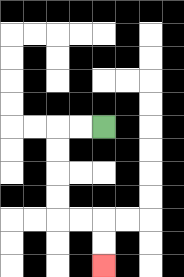{'start': '[4, 5]', 'end': '[4, 11]', 'path_directions': 'L,L,D,D,D,D,R,R,D,D', 'path_coordinates': '[[4, 5], [3, 5], [2, 5], [2, 6], [2, 7], [2, 8], [2, 9], [3, 9], [4, 9], [4, 10], [4, 11]]'}